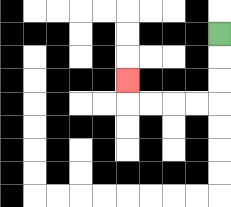{'start': '[9, 1]', 'end': '[5, 3]', 'path_directions': 'D,D,D,L,L,L,L,U', 'path_coordinates': '[[9, 1], [9, 2], [9, 3], [9, 4], [8, 4], [7, 4], [6, 4], [5, 4], [5, 3]]'}